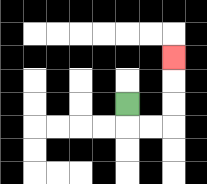{'start': '[5, 4]', 'end': '[7, 2]', 'path_directions': 'D,R,R,U,U,U', 'path_coordinates': '[[5, 4], [5, 5], [6, 5], [7, 5], [7, 4], [7, 3], [7, 2]]'}